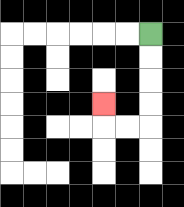{'start': '[6, 1]', 'end': '[4, 4]', 'path_directions': 'D,D,D,D,L,L,U', 'path_coordinates': '[[6, 1], [6, 2], [6, 3], [6, 4], [6, 5], [5, 5], [4, 5], [4, 4]]'}